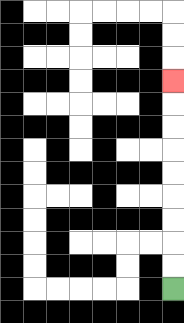{'start': '[7, 12]', 'end': '[7, 3]', 'path_directions': 'U,U,U,U,U,U,U,U,U', 'path_coordinates': '[[7, 12], [7, 11], [7, 10], [7, 9], [7, 8], [7, 7], [7, 6], [7, 5], [7, 4], [7, 3]]'}